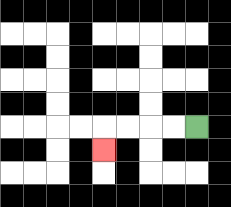{'start': '[8, 5]', 'end': '[4, 6]', 'path_directions': 'L,L,L,L,D', 'path_coordinates': '[[8, 5], [7, 5], [6, 5], [5, 5], [4, 5], [4, 6]]'}